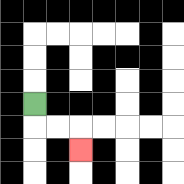{'start': '[1, 4]', 'end': '[3, 6]', 'path_directions': 'D,R,R,D', 'path_coordinates': '[[1, 4], [1, 5], [2, 5], [3, 5], [3, 6]]'}